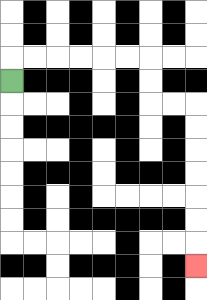{'start': '[0, 3]', 'end': '[8, 11]', 'path_directions': 'U,R,R,R,R,R,R,D,D,R,R,D,D,D,D,D,D,D', 'path_coordinates': '[[0, 3], [0, 2], [1, 2], [2, 2], [3, 2], [4, 2], [5, 2], [6, 2], [6, 3], [6, 4], [7, 4], [8, 4], [8, 5], [8, 6], [8, 7], [8, 8], [8, 9], [8, 10], [8, 11]]'}